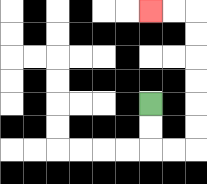{'start': '[6, 4]', 'end': '[6, 0]', 'path_directions': 'D,D,R,R,U,U,U,U,U,U,L,L', 'path_coordinates': '[[6, 4], [6, 5], [6, 6], [7, 6], [8, 6], [8, 5], [8, 4], [8, 3], [8, 2], [8, 1], [8, 0], [7, 0], [6, 0]]'}